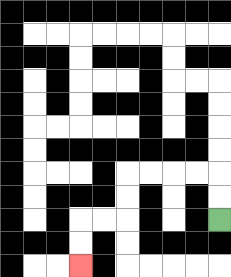{'start': '[9, 9]', 'end': '[3, 11]', 'path_directions': 'U,U,L,L,L,L,D,D,L,L,D,D', 'path_coordinates': '[[9, 9], [9, 8], [9, 7], [8, 7], [7, 7], [6, 7], [5, 7], [5, 8], [5, 9], [4, 9], [3, 9], [3, 10], [3, 11]]'}